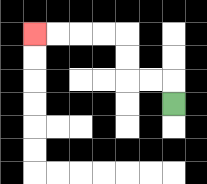{'start': '[7, 4]', 'end': '[1, 1]', 'path_directions': 'U,L,L,U,U,L,L,L,L', 'path_coordinates': '[[7, 4], [7, 3], [6, 3], [5, 3], [5, 2], [5, 1], [4, 1], [3, 1], [2, 1], [1, 1]]'}